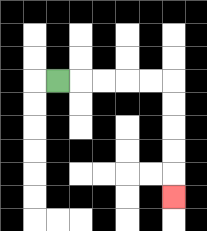{'start': '[2, 3]', 'end': '[7, 8]', 'path_directions': 'R,R,R,R,R,D,D,D,D,D', 'path_coordinates': '[[2, 3], [3, 3], [4, 3], [5, 3], [6, 3], [7, 3], [7, 4], [7, 5], [7, 6], [7, 7], [7, 8]]'}